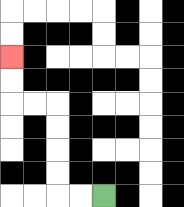{'start': '[4, 8]', 'end': '[0, 2]', 'path_directions': 'L,L,U,U,U,U,L,L,U,U', 'path_coordinates': '[[4, 8], [3, 8], [2, 8], [2, 7], [2, 6], [2, 5], [2, 4], [1, 4], [0, 4], [0, 3], [0, 2]]'}